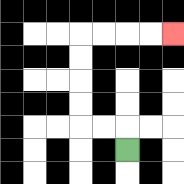{'start': '[5, 6]', 'end': '[7, 1]', 'path_directions': 'U,L,L,U,U,U,U,R,R,R,R', 'path_coordinates': '[[5, 6], [5, 5], [4, 5], [3, 5], [3, 4], [3, 3], [3, 2], [3, 1], [4, 1], [5, 1], [6, 1], [7, 1]]'}